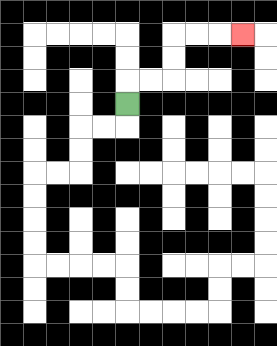{'start': '[5, 4]', 'end': '[10, 1]', 'path_directions': 'U,R,R,U,U,R,R,R', 'path_coordinates': '[[5, 4], [5, 3], [6, 3], [7, 3], [7, 2], [7, 1], [8, 1], [9, 1], [10, 1]]'}